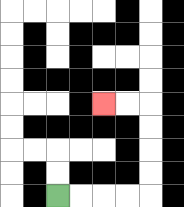{'start': '[2, 8]', 'end': '[4, 4]', 'path_directions': 'R,R,R,R,U,U,U,U,L,L', 'path_coordinates': '[[2, 8], [3, 8], [4, 8], [5, 8], [6, 8], [6, 7], [6, 6], [6, 5], [6, 4], [5, 4], [4, 4]]'}